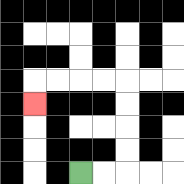{'start': '[3, 7]', 'end': '[1, 4]', 'path_directions': 'R,R,U,U,U,U,L,L,L,L,D', 'path_coordinates': '[[3, 7], [4, 7], [5, 7], [5, 6], [5, 5], [5, 4], [5, 3], [4, 3], [3, 3], [2, 3], [1, 3], [1, 4]]'}